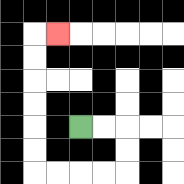{'start': '[3, 5]', 'end': '[2, 1]', 'path_directions': 'R,R,D,D,L,L,L,L,U,U,U,U,U,U,R', 'path_coordinates': '[[3, 5], [4, 5], [5, 5], [5, 6], [5, 7], [4, 7], [3, 7], [2, 7], [1, 7], [1, 6], [1, 5], [1, 4], [1, 3], [1, 2], [1, 1], [2, 1]]'}